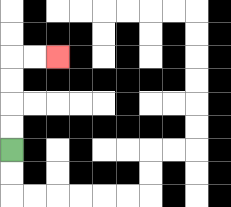{'start': '[0, 6]', 'end': '[2, 2]', 'path_directions': 'U,U,U,U,R,R', 'path_coordinates': '[[0, 6], [0, 5], [0, 4], [0, 3], [0, 2], [1, 2], [2, 2]]'}